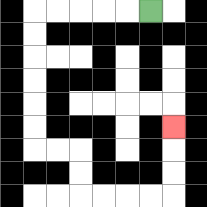{'start': '[6, 0]', 'end': '[7, 5]', 'path_directions': 'L,L,L,L,L,D,D,D,D,D,D,R,R,D,D,R,R,R,R,U,U,U', 'path_coordinates': '[[6, 0], [5, 0], [4, 0], [3, 0], [2, 0], [1, 0], [1, 1], [1, 2], [1, 3], [1, 4], [1, 5], [1, 6], [2, 6], [3, 6], [3, 7], [3, 8], [4, 8], [5, 8], [6, 8], [7, 8], [7, 7], [7, 6], [7, 5]]'}